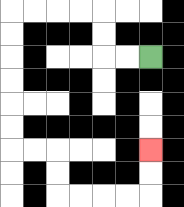{'start': '[6, 2]', 'end': '[6, 6]', 'path_directions': 'L,L,U,U,L,L,L,L,D,D,D,D,D,D,R,R,D,D,R,R,R,R,U,U', 'path_coordinates': '[[6, 2], [5, 2], [4, 2], [4, 1], [4, 0], [3, 0], [2, 0], [1, 0], [0, 0], [0, 1], [0, 2], [0, 3], [0, 4], [0, 5], [0, 6], [1, 6], [2, 6], [2, 7], [2, 8], [3, 8], [4, 8], [5, 8], [6, 8], [6, 7], [6, 6]]'}